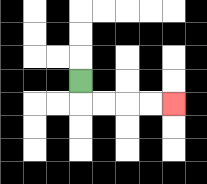{'start': '[3, 3]', 'end': '[7, 4]', 'path_directions': 'D,R,R,R,R', 'path_coordinates': '[[3, 3], [3, 4], [4, 4], [5, 4], [6, 4], [7, 4]]'}